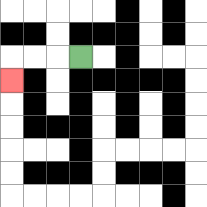{'start': '[3, 2]', 'end': '[0, 3]', 'path_directions': 'L,L,L,D', 'path_coordinates': '[[3, 2], [2, 2], [1, 2], [0, 2], [0, 3]]'}